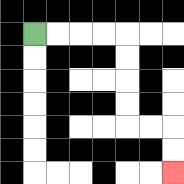{'start': '[1, 1]', 'end': '[7, 7]', 'path_directions': 'R,R,R,R,D,D,D,D,R,R,D,D', 'path_coordinates': '[[1, 1], [2, 1], [3, 1], [4, 1], [5, 1], [5, 2], [5, 3], [5, 4], [5, 5], [6, 5], [7, 5], [7, 6], [7, 7]]'}